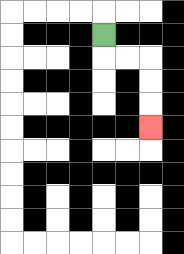{'start': '[4, 1]', 'end': '[6, 5]', 'path_directions': 'D,R,R,D,D,D', 'path_coordinates': '[[4, 1], [4, 2], [5, 2], [6, 2], [6, 3], [6, 4], [6, 5]]'}